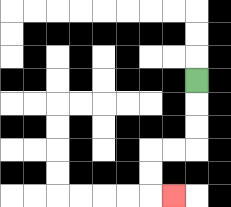{'start': '[8, 3]', 'end': '[7, 8]', 'path_directions': 'D,D,D,L,L,D,D,R', 'path_coordinates': '[[8, 3], [8, 4], [8, 5], [8, 6], [7, 6], [6, 6], [6, 7], [6, 8], [7, 8]]'}